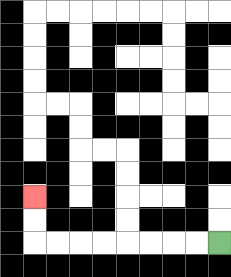{'start': '[9, 10]', 'end': '[1, 8]', 'path_directions': 'L,L,L,L,L,L,L,L,U,U', 'path_coordinates': '[[9, 10], [8, 10], [7, 10], [6, 10], [5, 10], [4, 10], [3, 10], [2, 10], [1, 10], [1, 9], [1, 8]]'}